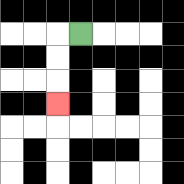{'start': '[3, 1]', 'end': '[2, 4]', 'path_directions': 'L,D,D,D', 'path_coordinates': '[[3, 1], [2, 1], [2, 2], [2, 3], [2, 4]]'}